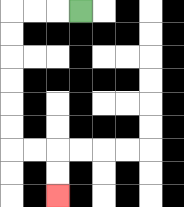{'start': '[3, 0]', 'end': '[2, 8]', 'path_directions': 'L,L,L,D,D,D,D,D,D,R,R,D,D', 'path_coordinates': '[[3, 0], [2, 0], [1, 0], [0, 0], [0, 1], [0, 2], [0, 3], [0, 4], [0, 5], [0, 6], [1, 6], [2, 6], [2, 7], [2, 8]]'}